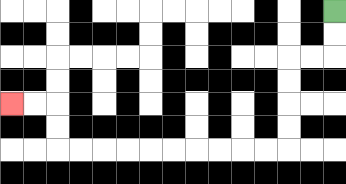{'start': '[14, 0]', 'end': '[0, 4]', 'path_directions': 'D,D,L,L,D,D,D,D,L,L,L,L,L,L,L,L,L,L,U,U,L,L', 'path_coordinates': '[[14, 0], [14, 1], [14, 2], [13, 2], [12, 2], [12, 3], [12, 4], [12, 5], [12, 6], [11, 6], [10, 6], [9, 6], [8, 6], [7, 6], [6, 6], [5, 6], [4, 6], [3, 6], [2, 6], [2, 5], [2, 4], [1, 4], [0, 4]]'}